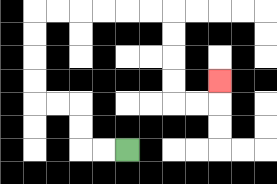{'start': '[5, 6]', 'end': '[9, 3]', 'path_directions': 'L,L,U,U,L,L,U,U,U,U,R,R,R,R,R,R,D,D,D,D,R,R,U', 'path_coordinates': '[[5, 6], [4, 6], [3, 6], [3, 5], [3, 4], [2, 4], [1, 4], [1, 3], [1, 2], [1, 1], [1, 0], [2, 0], [3, 0], [4, 0], [5, 0], [6, 0], [7, 0], [7, 1], [7, 2], [7, 3], [7, 4], [8, 4], [9, 4], [9, 3]]'}